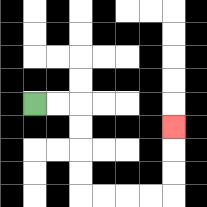{'start': '[1, 4]', 'end': '[7, 5]', 'path_directions': 'R,R,D,D,D,D,R,R,R,R,U,U,U', 'path_coordinates': '[[1, 4], [2, 4], [3, 4], [3, 5], [3, 6], [3, 7], [3, 8], [4, 8], [5, 8], [6, 8], [7, 8], [7, 7], [7, 6], [7, 5]]'}